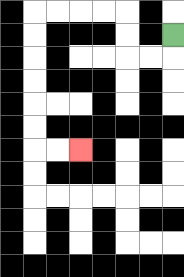{'start': '[7, 1]', 'end': '[3, 6]', 'path_directions': 'D,L,L,U,U,L,L,L,L,D,D,D,D,D,D,R,R', 'path_coordinates': '[[7, 1], [7, 2], [6, 2], [5, 2], [5, 1], [5, 0], [4, 0], [3, 0], [2, 0], [1, 0], [1, 1], [1, 2], [1, 3], [1, 4], [1, 5], [1, 6], [2, 6], [3, 6]]'}